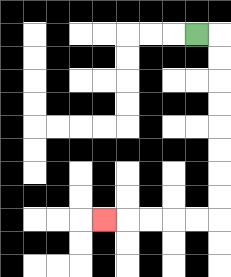{'start': '[8, 1]', 'end': '[4, 9]', 'path_directions': 'R,D,D,D,D,D,D,D,D,L,L,L,L,L', 'path_coordinates': '[[8, 1], [9, 1], [9, 2], [9, 3], [9, 4], [9, 5], [9, 6], [9, 7], [9, 8], [9, 9], [8, 9], [7, 9], [6, 9], [5, 9], [4, 9]]'}